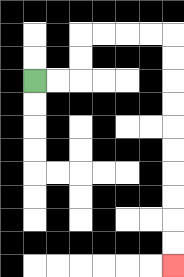{'start': '[1, 3]', 'end': '[7, 11]', 'path_directions': 'R,R,U,U,R,R,R,R,D,D,D,D,D,D,D,D,D,D', 'path_coordinates': '[[1, 3], [2, 3], [3, 3], [3, 2], [3, 1], [4, 1], [5, 1], [6, 1], [7, 1], [7, 2], [7, 3], [7, 4], [7, 5], [7, 6], [7, 7], [7, 8], [7, 9], [7, 10], [7, 11]]'}